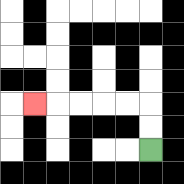{'start': '[6, 6]', 'end': '[1, 4]', 'path_directions': 'U,U,L,L,L,L,L', 'path_coordinates': '[[6, 6], [6, 5], [6, 4], [5, 4], [4, 4], [3, 4], [2, 4], [1, 4]]'}